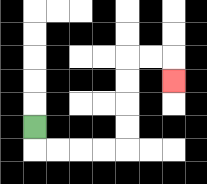{'start': '[1, 5]', 'end': '[7, 3]', 'path_directions': 'D,R,R,R,R,U,U,U,U,R,R,D', 'path_coordinates': '[[1, 5], [1, 6], [2, 6], [3, 6], [4, 6], [5, 6], [5, 5], [5, 4], [5, 3], [5, 2], [6, 2], [7, 2], [7, 3]]'}